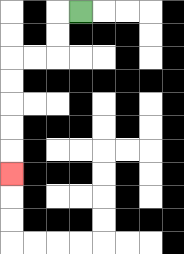{'start': '[3, 0]', 'end': '[0, 7]', 'path_directions': 'L,D,D,L,L,D,D,D,D,D', 'path_coordinates': '[[3, 0], [2, 0], [2, 1], [2, 2], [1, 2], [0, 2], [0, 3], [0, 4], [0, 5], [0, 6], [0, 7]]'}